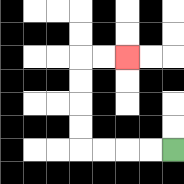{'start': '[7, 6]', 'end': '[5, 2]', 'path_directions': 'L,L,L,L,U,U,U,U,R,R', 'path_coordinates': '[[7, 6], [6, 6], [5, 6], [4, 6], [3, 6], [3, 5], [3, 4], [3, 3], [3, 2], [4, 2], [5, 2]]'}